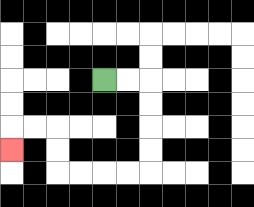{'start': '[4, 3]', 'end': '[0, 6]', 'path_directions': 'R,R,D,D,D,D,L,L,L,L,U,U,L,L,D', 'path_coordinates': '[[4, 3], [5, 3], [6, 3], [6, 4], [6, 5], [6, 6], [6, 7], [5, 7], [4, 7], [3, 7], [2, 7], [2, 6], [2, 5], [1, 5], [0, 5], [0, 6]]'}